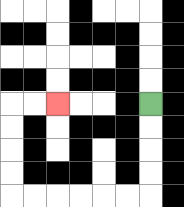{'start': '[6, 4]', 'end': '[2, 4]', 'path_directions': 'D,D,D,D,L,L,L,L,L,L,U,U,U,U,R,R', 'path_coordinates': '[[6, 4], [6, 5], [6, 6], [6, 7], [6, 8], [5, 8], [4, 8], [3, 8], [2, 8], [1, 8], [0, 8], [0, 7], [0, 6], [0, 5], [0, 4], [1, 4], [2, 4]]'}